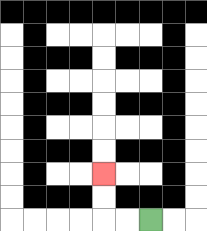{'start': '[6, 9]', 'end': '[4, 7]', 'path_directions': 'L,L,U,U', 'path_coordinates': '[[6, 9], [5, 9], [4, 9], [4, 8], [4, 7]]'}